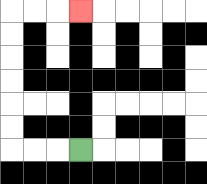{'start': '[3, 6]', 'end': '[3, 0]', 'path_directions': 'L,L,L,U,U,U,U,U,U,R,R,R', 'path_coordinates': '[[3, 6], [2, 6], [1, 6], [0, 6], [0, 5], [0, 4], [0, 3], [0, 2], [0, 1], [0, 0], [1, 0], [2, 0], [3, 0]]'}